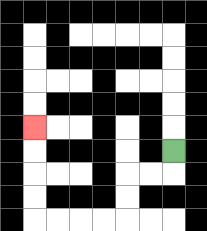{'start': '[7, 6]', 'end': '[1, 5]', 'path_directions': 'D,L,L,D,D,L,L,L,L,U,U,U,U', 'path_coordinates': '[[7, 6], [7, 7], [6, 7], [5, 7], [5, 8], [5, 9], [4, 9], [3, 9], [2, 9], [1, 9], [1, 8], [1, 7], [1, 6], [1, 5]]'}